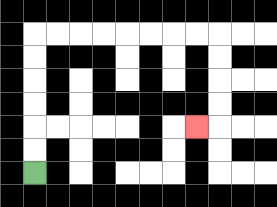{'start': '[1, 7]', 'end': '[8, 5]', 'path_directions': 'U,U,U,U,U,U,R,R,R,R,R,R,R,R,D,D,D,D,L', 'path_coordinates': '[[1, 7], [1, 6], [1, 5], [1, 4], [1, 3], [1, 2], [1, 1], [2, 1], [3, 1], [4, 1], [5, 1], [6, 1], [7, 1], [8, 1], [9, 1], [9, 2], [9, 3], [9, 4], [9, 5], [8, 5]]'}